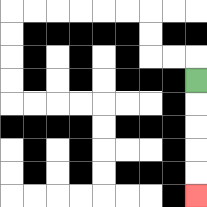{'start': '[8, 3]', 'end': '[8, 8]', 'path_directions': 'D,D,D,D,D', 'path_coordinates': '[[8, 3], [8, 4], [8, 5], [8, 6], [8, 7], [8, 8]]'}